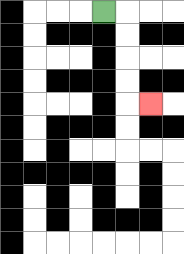{'start': '[4, 0]', 'end': '[6, 4]', 'path_directions': 'R,D,D,D,D,R', 'path_coordinates': '[[4, 0], [5, 0], [5, 1], [5, 2], [5, 3], [5, 4], [6, 4]]'}